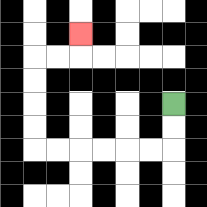{'start': '[7, 4]', 'end': '[3, 1]', 'path_directions': 'D,D,L,L,L,L,L,L,U,U,U,U,R,R,U', 'path_coordinates': '[[7, 4], [7, 5], [7, 6], [6, 6], [5, 6], [4, 6], [3, 6], [2, 6], [1, 6], [1, 5], [1, 4], [1, 3], [1, 2], [2, 2], [3, 2], [3, 1]]'}